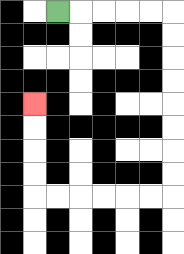{'start': '[2, 0]', 'end': '[1, 4]', 'path_directions': 'R,R,R,R,R,D,D,D,D,D,D,D,D,L,L,L,L,L,L,U,U,U,U', 'path_coordinates': '[[2, 0], [3, 0], [4, 0], [5, 0], [6, 0], [7, 0], [7, 1], [7, 2], [7, 3], [7, 4], [7, 5], [7, 6], [7, 7], [7, 8], [6, 8], [5, 8], [4, 8], [3, 8], [2, 8], [1, 8], [1, 7], [1, 6], [1, 5], [1, 4]]'}